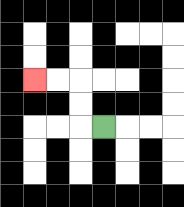{'start': '[4, 5]', 'end': '[1, 3]', 'path_directions': 'L,U,U,L,L', 'path_coordinates': '[[4, 5], [3, 5], [3, 4], [3, 3], [2, 3], [1, 3]]'}